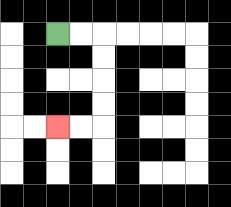{'start': '[2, 1]', 'end': '[2, 5]', 'path_directions': 'R,R,D,D,D,D,L,L', 'path_coordinates': '[[2, 1], [3, 1], [4, 1], [4, 2], [4, 3], [4, 4], [4, 5], [3, 5], [2, 5]]'}